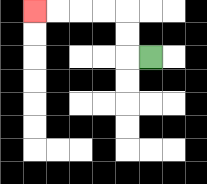{'start': '[6, 2]', 'end': '[1, 0]', 'path_directions': 'L,U,U,L,L,L,L', 'path_coordinates': '[[6, 2], [5, 2], [5, 1], [5, 0], [4, 0], [3, 0], [2, 0], [1, 0]]'}